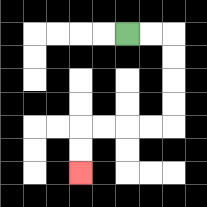{'start': '[5, 1]', 'end': '[3, 7]', 'path_directions': 'R,R,D,D,D,D,L,L,L,L,D,D', 'path_coordinates': '[[5, 1], [6, 1], [7, 1], [7, 2], [7, 3], [7, 4], [7, 5], [6, 5], [5, 5], [4, 5], [3, 5], [3, 6], [3, 7]]'}